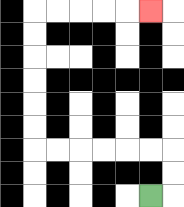{'start': '[6, 8]', 'end': '[6, 0]', 'path_directions': 'R,U,U,L,L,L,L,L,L,U,U,U,U,U,U,R,R,R,R,R', 'path_coordinates': '[[6, 8], [7, 8], [7, 7], [7, 6], [6, 6], [5, 6], [4, 6], [3, 6], [2, 6], [1, 6], [1, 5], [1, 4], [1, 3], [1, 2], [1, 1], [1, 0], [2, 0], [3, 0], [4, 0], [5, 0], [6, 0]]'}